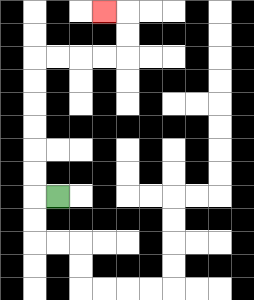{'start': '[2, 8]', 'end': '[4, 0]', 'path_directions': 'L,U,U,U,U,U,U,R,R,R,R,U,U,L', 'path_coordinates': '[[2, 8], [1, 8], [1, 7], [1, 6], [1, 5], [1, 4], [1, 3], [1, 2], [2, 2], [3, 2], [4, 2], [5, 2], [5, 1], [5, 0], [4, 0]]'}